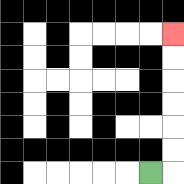{'start': '[6, 7]', 'end': '[7, 1]', 'path_directions': 'R,U,U,U,U,U,U', 'path_coordinates': '[[6, 7], [7, 7], [7, 6], [7, 5], [7, 4], [7, 3], [7, 2], [7, 1]]'}